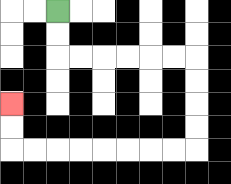{'start': '[2, 0]', 'end': '[0, 4]', 'path_directions': 'D,D,R,R,R,R,R,R,D,D,D,D,L,L,L,L,L,L,L,L,U,U', 'path_coordinates': '[[2, 0], [2, 1], [2, 2], [3, 2], [4, 2], [5, 2], [6, 2], [7, 2], [8, 2], [8, 3], [8, 4], [8, 5], [8, 6], [7, 6], [6, 6], [5, 6], [4, 6], [3, 6], [2, 6], [1, 6], [0, 6], [0, 5], [0, 4]]'}